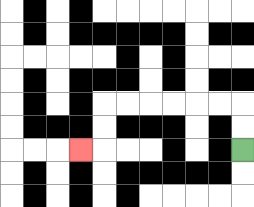{'start': '[10, 6]', 'end': '[3, 6]', 'path_directions': 'U,U,L,L,L,L,L,L,D,D,L', 'path_coordinates': '[[10, 6], [10, 5], [10, 4], [9, 4], [8, 4], [7, 4], [6, 4], [5, 4], [4, 4], [4, 5], [4, 6], [3, 6]]'}